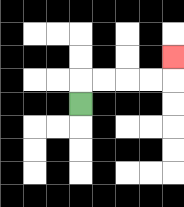{'start': '[3, 4]', 'end': '[7, 2]', 'path_directions': 'U,R,R,R,R,U', 'path_coordinates': '[[3, 4], [3, 3], [4, 3], [5, 3], [6, 3], [7, 3], [7, 2]]'}